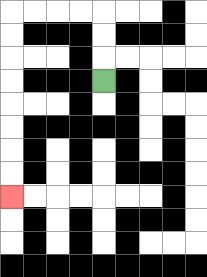{'start': '[4, 3]', 'end': '[0, 8]', 'path_directions': 'U,U,U,L,L,L,L,D,D,D,D,D,D,D,D', 'path_coordinates': '[[4, 3], [4, 2], [4, 1], [4, 0], [3, 0], [2, 0], [1, 0], [0, 0], [0, 1], [0, 2], [0, 3], [0, 4], [0, 5], [0, 6], [0, 7], [0, 8]]'}